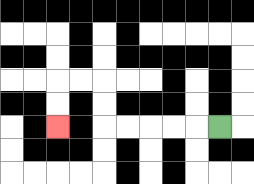{'start': '[9, 5]', 'end': '[2, 5]', 'path_directions': 'L,L,L,L,L,U,U,L,L,D,D', 'path_coordinates': '[[9, 5], [8, 5], [7, 5], [6, 5], [5, 5], [4, 5], [4, 4], [4, 3], [3, 3], [2, 3], [2, 4], [2, 5]]'}